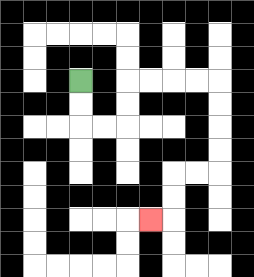{'start': '[3, 3]', 'end': '[6, 9]', 'path_directions': 'D,D,R,R,U,U,R,R,R,R,D,D,D,D,L,L,D,D,L', 'path_coordinates': '[[3, 3], [3, 4], [3, 5], [4, 5], [5, 5], [5, 4], [5, 3], [6, 3], [7, 3], [8, 3], [9, 3], [9, 4], [9, 5], [9, 6], [9, 7], [8, 7], [7, 7], [7, 8], [7, 9], [6, 9]]'}